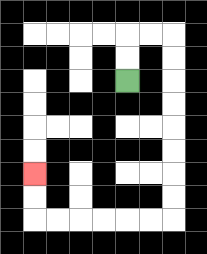{'start': '[5, 3]', 'end': '[1, 7]', 'path_directions': 'U,U,R,R,D,D,D,D,D,D,D,D,L,L,L,L,L,L,U,U', 'path_coordinates': '[[5, 3], [5, 2], [5, 1], [6, 1], [7, 1], [7, 2], [7, 3], [7, 4], [7, 5], [7, 6], [7, 7], [7, 8], [7, 9], [6, 9], [5, 9], [4, 9], [3, 9], [2, 9], [1, 9], [1, 8], [1, 7]]'}